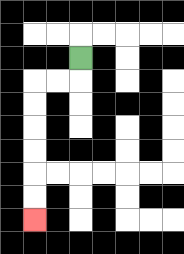{'start': '[3, 2]', 'end': '[1, 9]', 'path_directions': 'D,L,L,D,D,D,D,D,D', 'path_coordinates': '[[3, 2], [3, 3], [2, 3], [1, 3], [1, 4], [1, 5], [1, 6], [1, 7], [1, 8], [1, 9]]'}